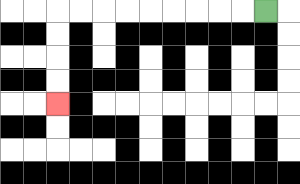{'start': '[11, 0]', 'end': '[2, 4]', 'path_directions': 'L,L,L,L,L,L,L,L,L,D,D,D,D', 'path_coordinates': '[[11, 0], [10, 0], [9, 0], [8, 0], [7, 0], [6, 0], [5, 0], [4, 0], [3, 0], [2, 0], [2, 1], [2, 2], [2, 3], [2, 4]]'}